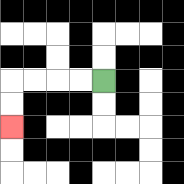{'start': '[4, 3]', 'end': '[0, 5]', 'path_directions': 'L,L,L,L,D,D', 'path_coordinates': '[[4, 3], [3, 3], [2, 3], [1, 3], [0, 3], [0, 4], [0, 5]]'}